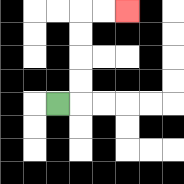{'start': '[2, 4]', 'end': '[5, 0]', 'path_directions': 'R,U,U,U,U,R,R', 'path_coordinates': '[[2, 4], [3, 4], [3, 3], [3, 2], [3, 1], [3, 0], [4, 0], [5, 0]]'}